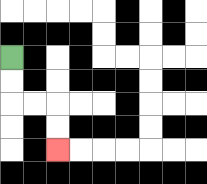{'start': '[0, 2]', 'end': '[2, 6]', 'path_directions': 'D,D,R,R,D,D', 'path_coordinates': '[[0, 2], [0, 3], [0, 4], [1, 4], [2, 4], [2, 5], [2, 6]]'}